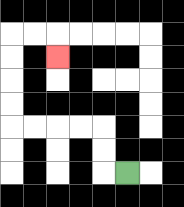{'start': '[5, 7]', 'end': '[2, 2]', 'path_directions': 'L,U,U,L,L,L,L,U,U,U,U,R,R,D', 'path_coordinates': '[[5, 7], [4, 7], [4, 6], [4, 5], [3, 5], [2, 5], [1, 5], [0, 5], [0, 4], [0, 3], [0, 2], [0, 1], [1, 1], [2, 1], [2, 2]]'}